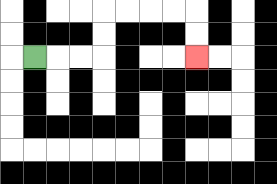{'start': '[1, 2]', 'end': '[8, 2]', 'path_directions': 'R,R,R,U,U,R,R,R,R,D,D', 'path_coordinates': '[[1, 2], [2, 2], [3, 2], [4, 2], [4, 1], [4, 0], [5, 0], [6, 0], [7, 0], [8, 0], [8, 1], [8, 2]]'}